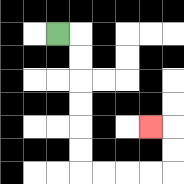{'start': '[2, 1]', 'end': '[6, 5]', 'path_directions': 'R,D,D,D,D,D,D,R,R,R,R,U,U,L', 'path_coordinates': '[[2, 1], [3, 1], [3, 2], [3, 3], [3, 4], [3, 5], [3, 6], [3, 7], [4, 7], [5, 7], [6, 7], [7, 7], [7, 6], [7, 5], [6, 5]]'}